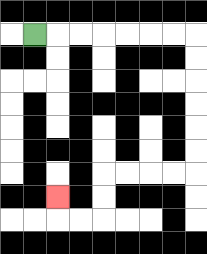{'start': '[1, 1]', 'end': '[2, 8]', 'path_directions': 'R,R,R,R,R,R,R,D,D,D,D,D,D,L,L,L,L,D,D,L,L,U', 'path_coordinates': '[[1, 1], [2, 1], [3, 1], [4, 1], [5, 1], [6, 1], [7, 1], [8, 1], [8, 2], [8, 3], [8, 4], [8, 5], [8, 6], [8, 7], [7, 7], [6, 7], [5, 7], [4, 7], [4, 8], [4, 9], [3, 9], [2, 9], [2, 8]]'}